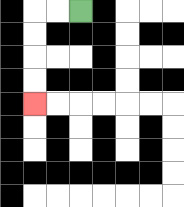{'start': '[3, 0]', 'end': '[1, 4]', 'path_directions': 'L,L,D,D,D,D', 'path_coordinates': '[[3, 0], [2, 0], [1, 0], [1, 1], [1, 2], [1, 3], [1, 4]]'}